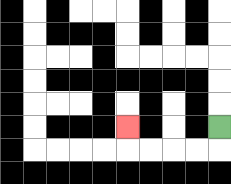{'start': '[9, 5]', 'end': '[5, 5]', 'path_directions': 'D,L,L,L,L,U', 'path_coordinates': '[[9, 5], [9, 6], [8, 6], [7, 6], [6, 6], [5, 6], [5, 5]]'}